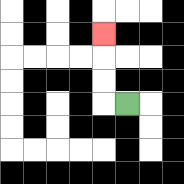{'start': '[5, 4]', 'end': '[4, 1]', 'path_directions': 'L,U,U,U', 'path_coordinates': '[[5, 4], [4, 4], [4, 3], [4, 2], [4, 1]]'}